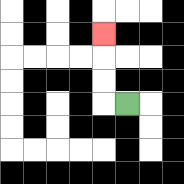{'start': '[5, 4]', 'end': '[4, 1]', 'path_directions': 'L,U,U,U', 'path_coordinates': '[[5, 4], [4, 4], [4, 3], [4, 2], [4, 1]]'}